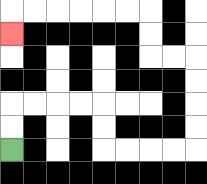{'start': '[0, 6]', 'end': '[0, 1]', 'path_directions': 'U,U,R,R,R,R,D,D,R,R,R,R,U,U,U,U,L,L,U,U,L,L,L,L,L,L,D', 'path_coordinates': '[[0, 6], [0, 5], [0, 4], [1, 4], [2, 4], [3, 4], [4, 4], [4, 5], [4, 6], [5, 6], [6, 6], [7, 6], [8, 6], [8, 5], [8, 4], [8, 3], [8, 2], [7, 2], [6, 2], [6, 1], [6, 0], [5, 0], [4, 0], [3, 0], [2, 0], [1, 0], [0, 0], [0, 1]]'}